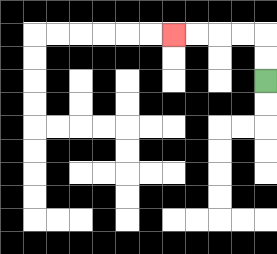{'start': '[11, 3]', 'end': '[7, 1]', 'path_directions': 'U,U,L,L,L,L', 'path_coordinates': '[[11, 3], [11, 2], [11, 1], [10, 1], [9, 1], [8, 1], [7, 1]]'}